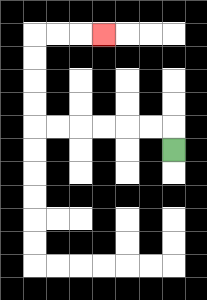{'start': '[7, 6]', 'end': '[4, 1]', 'path_directions': 'U,L,L,L,L,L,L,U,U,U,U,R,R,R', 'path_coordinates': '[[7, 6], [7, 5], [6, 5], [5, 5], [4, 5], [3, 5], [2, 5], [1, 5], [1, 4], [1, 3], [1, 2], [1, 1], [2, 1], [3, 1], [4, 1]]'}